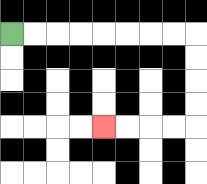{'start': '[0, 1]', 'end': '[4, 5]', 'path_directions': 'R,R,R,R,R,R,R,R,D,D,D,D,L,L,L,L', 'path_coordinates': '[[0, 1], [1, 1], [2, 1], [3, 1], [4, 1], [5, 1], [6, 1], [7, 1], [8, 1], [8, 2], [8, 3], [8, 4], [8, 5], [7, 5], [6, 5], [5, 5], [4, 5]]'}